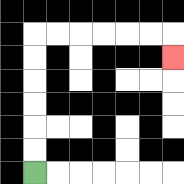{'start': '[1, 7]', 'end': '[7, 2]', 'path_directions': 'U,U,U,U,U,U,R,R,R,R,R,R,D', 'path_coordinates': '[[1, 7], [1, 6], [1, 5], [1, 4], [1, 3], [1, 2], [1, 1], [2, 1], [3, 1], [4, 1], [5, 1], [6, 1], [7, 1], [7, 2]]'}